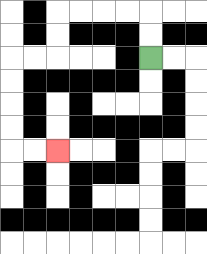{'start': '[6, 2]', 'end': '[2, 6]', 'path_directions': 'U,U,L,L,L,L,D,D,L,L,D,D,D,D,R,R', 'path_coordinates': '[[6, 2], [6, 1], [6, 0], [5, 0], [4, 0], [3, 0], [2, 0], [2, 1], [2, 2], [1, 2], [0, 2], [0, 3], [0, 4], [0, 5], [0, 6], [1, 6], [2, 6]]'}